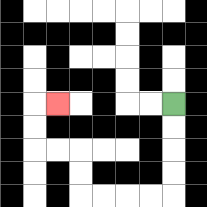{'start': '[7, 4]', 'end': '[2, 4]', 'path_directions': 'D,D,D,D,L,L,L,L,U,U,L,L,U,U,R', 'path_coordinates': '[[7, 4], [7, 5], [7, 6], [7, 7], [7, 8], [6, 8], [5, 8], [4, 8], [3, 8], [3, 7], [3, 6], [2, 6], [1, 6], [1, 5], [1, 4], [2, 4]]'}